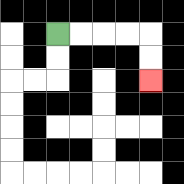{'start': '[2, 1]', 'end': '[6, 3]', 'path_directions': 'R,R,R,R,D,D', 'path_coordinates': '[[2, 1], [3, 1], [4, 1], [5, 1], [6, 1], [6, 2], [6, 3]]'}